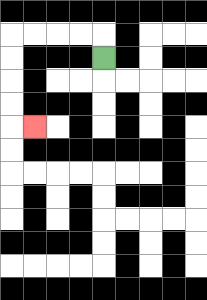{'start': '[4, 2]', 'end': '[1, 5]', 'path_directions': 'U,L,L,L,L,D,D,D,D,R', 'path_coordinates': '[[4, 2], [4, 1], [3, 1], [2, 1], [1, 1], [0, 1], [0, 2], [0, 3], [0, 4], [0, 5], [1, 5]]'}